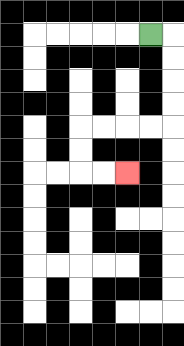{'start': '[6, 1]', 'end': '[5, 7]', 'path_directions': 'R,D,D,D,D,L,L,L,L,D,D,R,R', 'path_coordinates': '[[6, 1], [7, 1], [7, 2], [7, 3], [7, 4], [7, 5], [6, 5], [5, 5], [4, 5], [3, 5], [3, 6], [3, 7], [4, 7], [5, 7]]'}